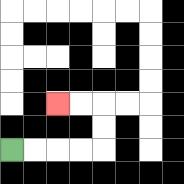{'start': '[0, 6]', 'end': '[2, 4]', 'path_directions': 'R,R,R,R,U,U,L,L', 'path_coordinates': '[[0, 6], [1, 6], [2, 6], [3, 6], [4, 6], [4, 5], [4, 4], [3, 4], [2, 4]]'}